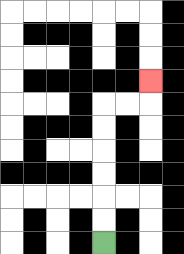{'start': '[4, 10]', 'end': '[6, 3]', 'path_directions': 'U,U,U,U,U,U,R,R,U', 'path_coordinates': '[[4, 10], [4, 9], [4, 8], [4, 7], [4, 6], [4, 5], [4, 4], [5, 4], [6, 4], [6, 3]]'}